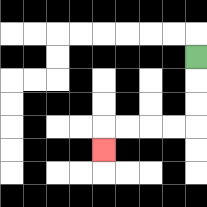{'start': '[8, 2]', 'end': '[4, 6]', 'path_directions': 'D,D,D,L,L,L,L,D', 'path_coordinates': '[[8, 2], [8, 3], [8, 4], [8, 5], [7, 5], [6, 5], [5, 5], [4, 5], [4, 6]]'}